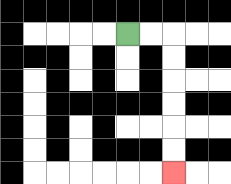{'start': '[5, 1]', 'end': '[7, 7]', 'path_directions': 'R,R,D,D,D,D,D,D', 'path_coordinates': '[[5, 1], [6, 1], [7, 1], [7, 2], [7, 3], [7, 4], [7, 5], [7, 6], [7, 7]]'}